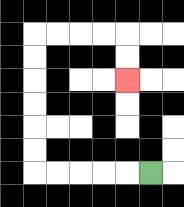{'start': '[6, 7]', 'end': '[5, 3]', 'path_directions': 'L,L,L,L,L,U,U,U,U,U,U,R,R,R,R,D,D', 'path_coordinates': '[[6, 7], [5, 7], [4, 7], [3, 7], [2, 7], [1, 7], [1, 6], [1, 5], [1, 4], [1, 3], [1, 2], [1, 1], [2, 1], [3, 1], [4, 1], [5, 1], [5, 2], [5, 3]]'}